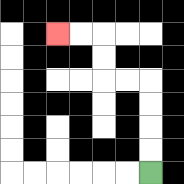{'start': '[6, 7]', 'end': '[2, 1]', 'path_directions': 'U,U,U,U,L,L,U,U,L,L', 'path_coordinates': '[[6, 7], [6, 6], [6, 5], [6, 4], [6, 3], [5, 3], [4, 3], [4, 2], [4, 1], [3, 1], [2, 1]]'}